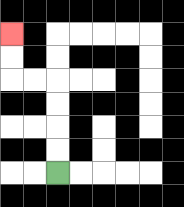{'start': '[2, 7]', 'end': '[0, 1]', 'path_directions': 'U,U,U,U,L,L,U,U', 'path_coordinates': '[[2, 7], [2, 6], [2, 5], [2, 4], [2, 3], [1, 3], [0, 3], [0, 2], [0, 1]]'}